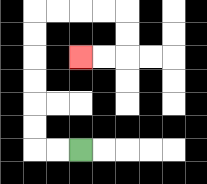{'start': '[3, 6]', 'end': '[3, 2]', 'path_directions': 'L,L,U,U,U,U,U,U,R,R,R,R,D,D,L,L', 'path_coordinates': '[[3, 6], [2, 6], [1, 6], [1, 5], [1, 4], [1, 3], [1, 2], [1, 1], [1, 0], [2, 0], [3, 0], [4, 0], [5, 0], [5, 1], [5, 2], [4, 2], [3, 2]]'}